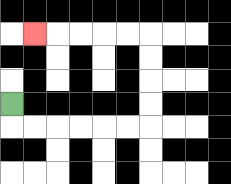{'start': '[0, 4]', 'end': '[1, 1]', 'path_directions': 'D,R,R,R,R,R,R,U,U,U,U,L,L,L,L,L', 'path_coordinates': '[[0, 4], [0, 5], [1, 5], [2, 5], [3, 5], [4, 5], [5, 5], [6, 5], [6, 4], [6, 3], [6, 2], [6, 1], [5, 1], [4, 1], [3, 1], [2, 1], [1, 1]]'}